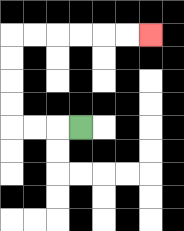{'start': '[3, 5]', 'end': '[6, 1]', 'path_directions': 'L,L,L,U,U,U,U,R,R,R,R,R,R', 'path_coordinates': '[[3, 5], [2, 5], [1, 5], [0, 5], [0, 4], [0, 3], [0, 2], [0, 1], [1, 1], [2, 1], [3, 1], [4, 1], [5, 1], [6, 1]]'}